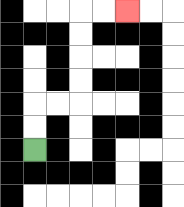{'start': '[1, 6]', 'end': '[5, 0]', 'path_directions': 'U,U,R,R,U,U,U,U,R,R', 'path_coordinates': '[[1, 6], [1, 5], [1, 4], [2, 4], [3, 4], [3, 3], [3, 2], [3, 1], [3, 0], [4, 0], [5, 0]]'}